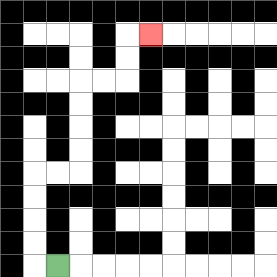{'start': '[2, 11]', 'end': '[6, 1]', 'path_directions': 'L,U,U,U,U,R,R,U,U,U,U,R,R,U,U,R', 'path_coordinates': '[[2, 11], [1, 11], [1, 10], [1, 9], [1, 8], [1, 7], [2, 7], [3, 7], [3, 6], [3, 5], [3, 4], [3, 3], [4, 3], [5, 3], [5, 2], [5, 1], [6, 1]]'}